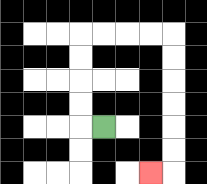{'start': '[4, 5]', 'end': '[6, 7]', 'path_directions': 'L,U,U,U,U,R,R,R,R,D,D,D,D,D,D,L', 'path_coordinates': '[[4, 5], [3, 5], [3, 4], [3, 3], [3, 2], [3, 1], [4, 1], [5, 1], [6, 1], [7, 1], [7, 2], [7, 3], [7, 4], [7, 5], [7, 6], [7, 7], [6, 7]]'}